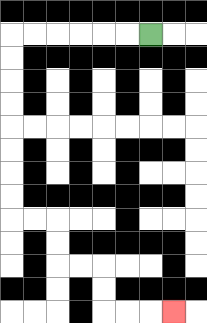{'start': '[6, 1]', 'end': '[7, 13]', 'path_directions': 'L,L,L,L,L,L,D,D,D,D,D,D,D,D,R,R,D,D,R,R,D,D,R,R,R', 'path_coordinates': '[[6, 1], [5, 1], [4, 1], [3, 1], [2, 1], [1, 1], [0, 1], [0, 2], [0, 3], [0, 4], [0, 5], [0, 6], [0, 7], [0, 8], [0, 9], [1, 9], [2, 9], [2, 10], [2, 11], [3, 11], [4, 11], [4, 12], [4, 13], [5, 13], [6, 13], [7, 13]]'}